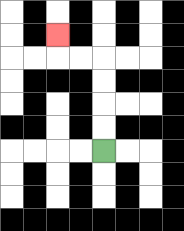{'start': '[4, 6]', 'end': '[2, 1]', 'path_directions': 'U,U,U,U,L,L,U', 'path_coordinates': '[[4, 6], [4, 5], [4, 4], [4, 3], [4, 2], [3, 2], [2, 2], [2, 1]]'}